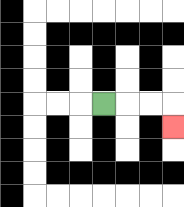{'start': '[4, 4]', 'end': '[7, 5]', 'path_directions': 'R,R,R,D', 'path_coordinates': '[[4, 4], [5, 4], [6, 4], [7, 4], [7, 5]]'}